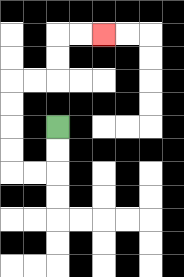{'start': '[2, 5]', 'end': '[4, 1]', 'path_directions': 'D,D,L,L,U,U,U,U,R,R,U,U,R,R', 'path_coordinates': '[[2, 5], [2, 6], [2, 7], [1, 7], [0, 7], [0, 6], [0, 5], [0, 4], [0, 3], [1, 3], [2, 3], [2, 2], [2, 1], [3, 1], [4, 1]]'}